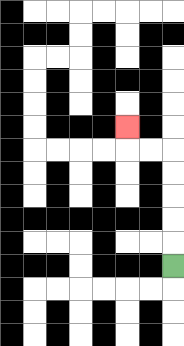{'start': '[7, 11]', 'end': '[5, 5]', 'path_directions': 'U,U,U,U,U,L,L,U', 'path_coordinates': '[[7, 11], [7, 10], [7, 9], [7, 8], [7, 7], [7, 6], [6, 6], [5, 6], [5, 5]]'}